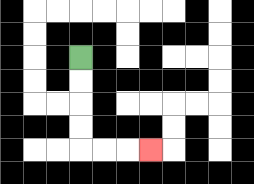{'start': '[3, 2]', 'end': '[6, 6]', 'path_directions': 'D,D,D,D,R,R,R', 'path_coordinates': '[[3, 2], [3, 3], [3, 4], [3, 5], [3, 6], [4, 6], [5, 6], [6, 6]]'}